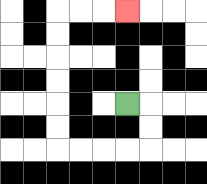{'start': '[5, 4]', 'end': '[5, 0]', 'path_directions': 'R,D,D,L,L,L,L,U,U,U,U,U,U,R,R,R', 'path_coordinates': '[[5, 4], [6, 4], [6, 5], [6, 6], [5, 6], [4, 6], [3, 6], [2, 6], [2, 5], [2, 4], [2, 3], [2, 2], [2, 1], [2, 0], [3, 0], [4, 0], [5, 0]]'}